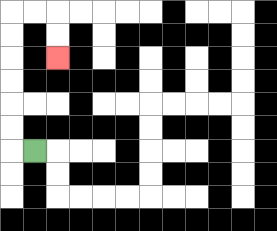{'start': '[1, 6]', 'end': '[2, 2]', 'path_directions': 'L,U,U,U,U,U,U,R,R,D,D', 'path_coordinates': '[[1, 6], [0, 6], [0, 5], [0, 4], [0, 3], [0, 2], [0, 1], [0, 0], [1, 0], [2, 0], [2, 1], [2, 2]]'}